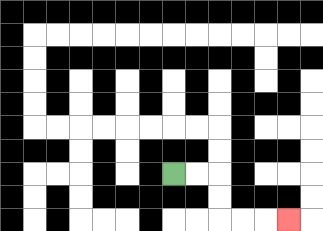{'start': '[7, 7]', 'end': '[12, 9]', 'path_directions': 'R,R,D,D,R,R,R', 'path_coordinates': '[[7, 7], [8, 7], [9, 7], [9, 8], [9, 9], [10, 9], [11, 9], [12, 9]]'}